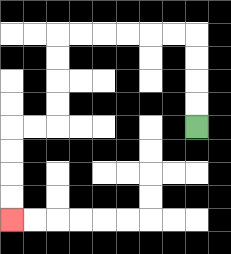{'start': '[8, 5]', 'end': '[0, 9]', 'path_directions': 'U,U,U,U,L,L,L,L,L,L,D,D,D,D,L,L,D,D,D,D', 'path_coordinates': '[[8, 5], [8, 4], [8, 3], [8, 2], [8, 1], [7, 1], [6, 1], [5, 1], [4, 1], [3, 1], [2, 1], [2, 2], [2, 3], [2, 4], [2, 5], [1, 5], [0, 5], [0, 6], [0, 7], [0, 8], [0, 9]]'}